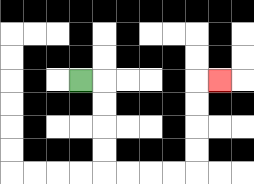{'start': '[3, 3]', 'end': '[9, 3]', 'path_directions': 'R,D,D,D,D,R,R,R,R,U,U,U,U,R', 'path_coordinates': '[[3, 3], [4, 3], [4, 4], [4, 5], [4, 6], [4, 7], [5, 7], [6, 7], [7, 7], [8, 7], [8, 6], [8, 5], [8, 4], [8, 3], [9, 3]]'}